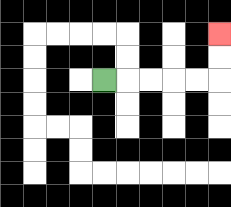{'start': '[4, 3]', 'end': '[9, 1]', 'path_directions': 'R,R,R,R,R,U,U', 'path_coordinates': '[[4, 3], [5, 3], [6, 3], [7, 3], [8, 3], [9, 3], [9, 2], [9, 1]]'}